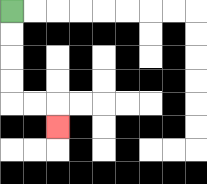{'start': '[0, 0]', 'end': '[2, 5]', 'path_directions': 'D,D,D,D,R,R,D', 'path_coordinates': '[[0, 0], [0, 1], [0, 2], [0, 3], [0, 4], [1, 4], [2, 4], [2, 5]]'}